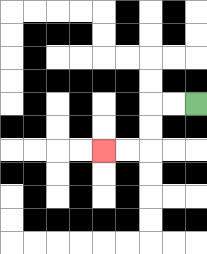{'start': '[8, 4]', 'end': '[4, 6]', 'path_directions': 'L,L,D,D,L,L', 'path_coordinates': '[[8, 4], [7, 4], [6, 4], [6, 5], [6, 6], [5, 6], [4, 6]]'}